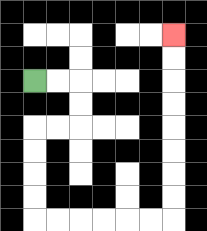{'start': '[1, 3]', 'end': '[7, 1]', 'path_directions': 'R,R,D,D,L,L,D,D,D,D,R,R,R,R,R,R,U,U,U,U,U,U,U,U', 'path_coordinates': '[[1, 3], [2, 3], [3, 3], [3, 4], [3, 5], [2, 5], [1, 5], [1, 6], [1, 7], [1, 8], [1, 9], [2, 9], [3, 9], [4, 9], [5, 9], [6, 9], [7, 9], [7, 8], [7, 7], [7, 6], [7, 5], [7, 4], [7, 3], [7, 2], [7, 1]]'}